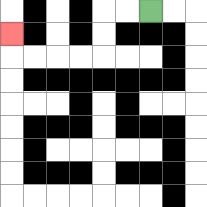{'start': '[6, 0]', 'end': '[0, 1]', 'path_directions': 'L,L,D,D,L,L,L,L,U', 'path_coordinates': '[[6, 0], [5, 0], [4, 0], [4, 1], [4, 2], [3, 2], [2, 2], [1, 2], [0, 2], [0, 1]]'}